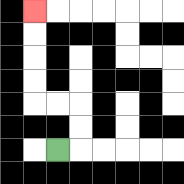{'start': '[2, 6]', 'end': '[1, 0]', 'path_directions': 'R,U,U,L,L,U,U,U,U', 'path_coordinates': '[[2, 6], [3, 6], [3, 5], [3, 4], [2, 4], [1, 4], [1, 3], [1, 2], [1, 1], [1, 0]]'}